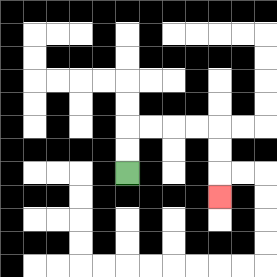{'start': '[5, 7]', 'end': '[9, 8]', 'path_directions': 'U,U,R,R,R,R,D,D,D', 'path_coordinates': '[[5, 7], [5, 6], [5, 5], [6, 5], [7, 5], [8, 5], [9, 5], [9, 6], [9, 7], [9, 8]]'}